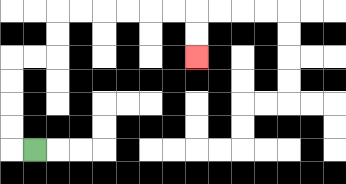{'start': '[1, 6]', 'end': '[8, 2]', 'path_directions': 'L,U,U,U,U,R,R,U,U,R,R,R,R,R,R,D,D', 'path_coordinates': '[[1, 6], [0, 6], [0, 5], [0, 4], [0, 3], [0, 2], [1, 2], [2, 2], [2, 1], [2, 0], [3, 0], [4, 0], [5, 0], [6, 0], [7, 0], [8, 0], [8, 1], [8, 2]]'}